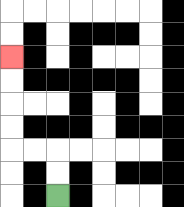{'start': '[2, 8]', 'end': '[0, 2]', 'path_directions': 'U,U,L,L,U,U,U,U', 'path_coordinates': '[[2, 8], [2, 7], [2, 6], [1, 6], [0, 6], [0, 5], [0, 4], [0, 3], [0, 2]]'}